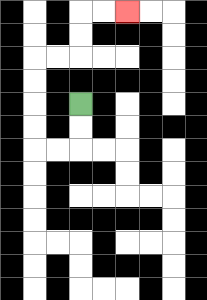{'start': '[3, 4]', 'end': '[5, 0]', 'path_directions': 'D,D,L,L,U,U,U,U,R,R,U,U,R,R', 'path_coordinates': '[[3, 4], [3, 5], [3, 6], [2, 6], [1, 6], [1, 5], [1, 4], [1, 3], [1, 2], [2, 2], [3, 2], [3, 1], [3, 0], [4, 0], [5, 0]]'}